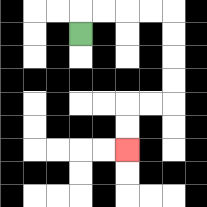{'start': '[3, 1]', 'end': '[5, 6]', 'path_directions': 'U,R,R,R,R,D,D,D,D,L,L,D,D', 'path_coordinates': '[[3, 1], [3, 0], [4, 0], [5, 0], [6, 0], [7, 0], [7, 1], [7, 2], [7, 3], [7, 4], [6, 4], [5, 4], [5, 5], [5, 6]]'}